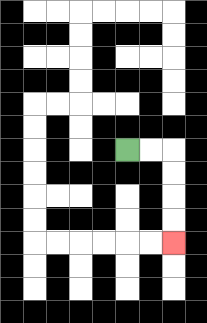{'start': '[5, 6]', 'end': '[7, 10]', 'path_directions': 'R,R,D,D,D,D', 'path_coordinates': '[[5, 6], [6, 6], [7, 6], [7, 7], [7, 8], [7, 9], [7, 10]]'}